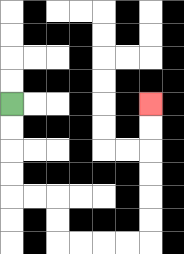{'start': '[0, 4]', 'end': '[6, 4]', 'path_directions': 'D,D,D,D,R,R,D,D,R,R,R,R,U,U,U,U,U,U', 'path_coordinates': '[[0, 4], [0, 5], [0, 6], [0, 7], [0, 8], [1, 8], [2, 8], [2, 9], [2, 10], [3, 10], [4, 10], [5, 10], [6, 10], [6, 9], [6, 8], [6, 7], [6, 6], [6, 5], [6, 4]]'}